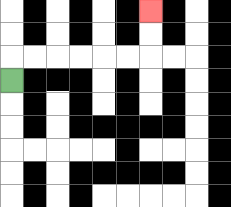{'start': '[0, 3]', 'end': '[6, 0]', 'path_directions': 'U,R,R,R,R,R,R,U,U', 'path_coordinates': '[[0, 3], [0, 2], [1, 2], [2, 2], [3, 2], [4, 2], [5, 2], [6, 2], [6, 1], [6, 0]]'}